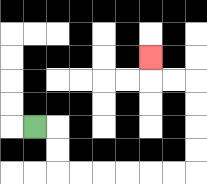{'start': '[1, 5]', 'end': '[6, 2]', 'path_directions': 'R,D,D,R,R,R,R,R,R,U,U,U,U,L,L,U', 'path_coordinates': '[[1, 5], [2, 5], [2, 6], [2, 7], [3, 7], [4, 7], [5, 7], [6, 7], [7, 7], [8, 7], [8, 6], [8, 5], [8, 4], [8, 3], [7, 3], [6, 3], [6, 2]]'}